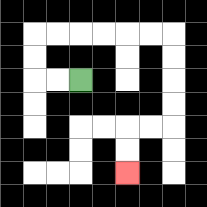{'start': '[3, 3]', 'end': '[5, 7]', 'path_directions': 'L,L,U,U,R,R,R,R,R,R,D,D,D,D,L,L,D,D', 'path_coordinates': '[[3, 3], [2, 3], [1, 3], [1, 2], [1, 1], [2, 1], [3, 1], [4, 1], [5, 1], [6, 1], [7, 1], [7, 2], [7, 3], [7, 4], [7, 5], [6, 5], [5, 5], [5, 6], [5, 7]]'}